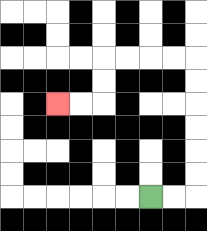{'start': '[6, 8]', 'end': '[2, 4]', 'path_directions': 'R,R,U,U,U,U,U,U,L,L,L,L,D,D,L,L', 'path_coordinates': '[[6, 8], [7, 8], [8, 8], [8, 7], [8, 6], [8, 5], [8, 4], [8, 3], [8, 2], [7, 2], [6, 2], [5, 2], [4, 2], [4, 3], [4, 4], [3, 4], [2, 4]]'}